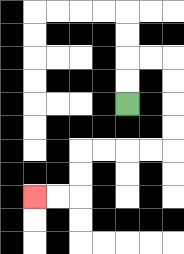{'start': '[5, 4]', 'end': '[1, 8]', 'path_directions': 'U,U,R,R,D,D,D,D,L,L,L,L,D,D,L,L', 'path_coordinates': '[[5, 4], [5, 3], [5, 2], [6, 2], [7, 2], [7, 3], [7, 4], [7, 5], [7, 6], [6, 6], [5, 6], [4, 6], [3, 6], [3, 7], [3, 8], [2, 8], [1, 8]]'}